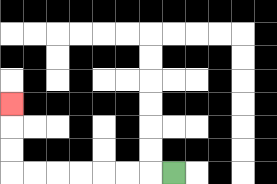{'start': '[7, 7]', 'end': '[0, 4]', 'path_directions': 'L,L,L,L,L,L,L,U,U,U', 'path_coordinates': '[[7, 7], [6, 7], [5, 7], [4, 7], [3, 7], [2, 7], [1, 7], [0, 7], [0, 6], [0, 5], [0, 4]]'}